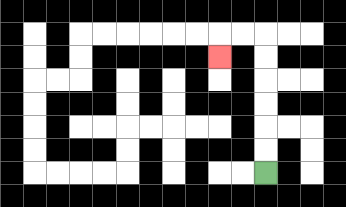{'start': '[11, 7]', 'end': '[9, 2]', 'path_directions': 'U,U,U,U,U,U,L,L,D', 'path_coordinates': '[[11, 7], [11, 6], [11, 5], [11, 4], [11, 3], [11, 2], [11, 1], [10, 1], [9, 1], [9, 2]]'}